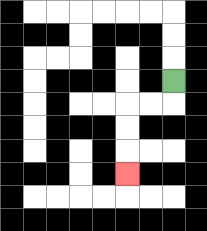{'start': '[7, 3]', 'end': '[5, 7]', 'path_directions': 'D,L,L,D,D,D', 'path_coordinates': '[[7, 3], [7, 4], [6, 4], [5, 4], [5, 5], [5, 6], [5, 7]]'}